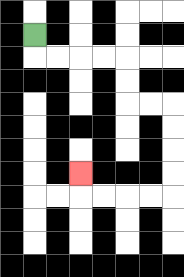{'start': '[1, 1]', 'end': '[3, 7]', 'path_directions': 'D,R,R,R,R,D,D,R,R,D,D,D,D,L,L,L,L,U', 'path_coordinates': '[[1, 1], [1, 2], [2, 2], [3, 2], [4, 2], [5, 2], [5, 3], [5, 4], [6, 4], [7, 4], [7, 5], [7, 6], [7, 7], [7, 8], [6, 8], [5, 8], [4, 8], [3, 8], [3, 7]]'}